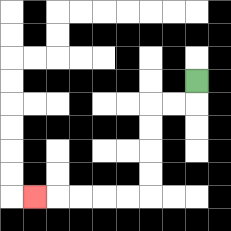{'start': '[8, 3]', 'end': '[1, 8]', 'path_directions': 'D,L,L,D,D,D,D,L,L,L,L,L', 'path_coordinates': '[[8, 3], [8, 4], [7, 4], [6, 4], [6, 5], [6, 6], [6, 7], [6, 8], [5, 8], [4, 8], [3, 8], [2, 8], [1, 8]]'}